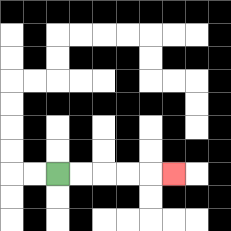{'start': '[2, 7]', 'end': '[7, 7]', 'path_directions': 'R,R,R,R,R', 'path_coordinates': '[[2, 7], [3, 7], [4, 7], [5, 7], [6, 7], [7, 7]]'}